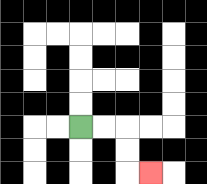{'start': '[3, 5]', 'end': '[6, 7]', 'path_directions': 'R,R,D,D,R', 'path_coordinates': '[[3, 5], [4, 5], [5, 5], [5, 6], [5, 7], [6, 7]]'}